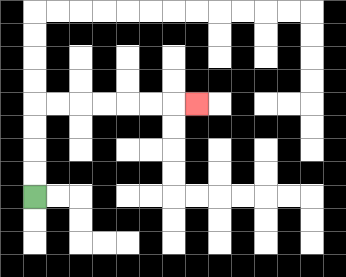{'start': '[1, 8]', 'end': '[8, 4]', 'path_directions': 'U,U,U,U,R,R,R,R,R,R,R', 'path_coordinates': '[[1, 8], [1, 7], [1, 6], [1, 5], [1, 4], [2, 4], [3, 4], [4, 4], [5, 4], [6, 4], [7, 4], [8, 4]]'}